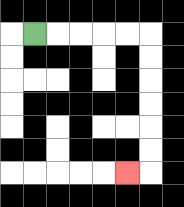{'start': '[1, 1]', 'end': '[5, 7]', 'path_directions': 'R,R,R,R,R,D,D,D,D,D,D,L', 'path_coordinates': '[[1, 1], [2, 1], [3, 1], [4, 1], [5, 1], [6, 1], [6, 2], [6, 3], [6, 4], [6, 5], [6, 6], [6, 7], [5, 7]]'}